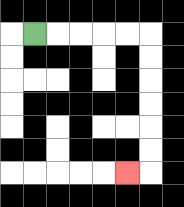{'start': '[1, 1]', 'end': '[5, 7]', 'path_directions': 'R,R,R,R,R,D,D,D,D,D,D,L', 'path_coordinates': '[[1, 1], [2, 1], [3, 1], [4, 1], [5, 1], [6, 1], [6, 2], [6, 3], [6, 4], [6, 5], [6, 6], [6, 7], [5, 7]]'}